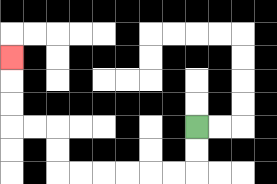{'start': '[8, 5]', 'end': '[0, 2]', 'path_directions': 'D,D,L,L,L,L,L,L,U,U,L,L,U,U,U', 'path_coordinates': '[[8, 5], [8, 6], [8, 7], [7, 7], [6, 7], [5, 7], [4, 7], [3, 7], [2, 7], [2, 6], [2, 5], [1, 5], [0, 5], [0, 4], [0, 3], [0, 2]]'}